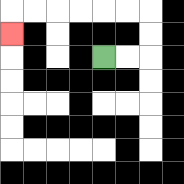{'start': '[4, 2]', 'end': '[0, 1]', 'path_directions': 'R,R,U,U,L,L,L,L,L,L,D', 'path_coordinates': '[[4, 2], [5, 2], [6, 2], [6, 1], [6, 0], [5, 0], [4, 0], [3, 0], [2, 0], [1, 0], [0, 0], [0, 1]]'}